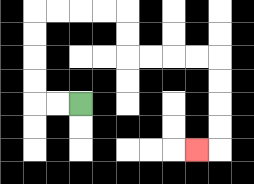{'start': '[3, 4]', 'end': '[8, 6]', 'path_directions': 'L,L,U,U,U,U,R,R,R,R,D,D,R,R,R,R,D,D,D,D,L', 'path_coordinates': '[[3, 4], [2, 4], [1, 4], [1, 3], [1, 2], [1, 1], [1, 0], [2, 0], [3, 0], [4, 0], [5, 0], [5, 1], [5, 2], [6, 2], [7, 2], [8, 2], [9, 2], [9, 3], [9, 4], [9, 5], [9, 6], [8, 6]]'}